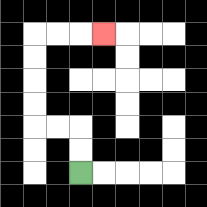{'start': '[3, 7]', 'end': '[4, 1]', 'path_directions': 'U,U,L,L,U,U,U,U,R,R,R', 'path_coordinates': '[[3, 7], [3, 6], [3, 5], [2, 5], [1, 5], [1, 4], [1, 3], [1, 2], [1, 1], [2, 1], [3, 1], [4, 1]]'}